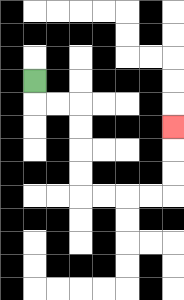{'start': '[1, 3]', 'end': '[7, 5]', 'path_directions': 'D,R,R,D,D,D,D,R,R,R,R,U,U,U', 'path_coordinates': '[[1, 3], [1, 4], [2, 4], [3, 4], [3, 5], [3, 6], [3, 7], [3, 8], [4, 8], [5, 8], [6, 8], [7, 8], [7, 7], [7, 6], [7, 5]]'}